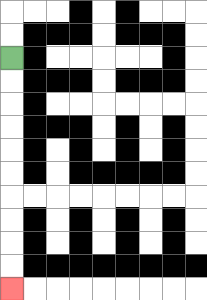{'start': '[0, 2]', 'end': '[0, 12]', 'path_directions': 'D,D,D,D,D,D,D,D,D,D', 'path_coordinates': '[[0, 2], [0, 3], [0, 4], [0, 5], [0, 6], [0, 7], [0, 8], [0, 9], [0, 10], [0, 11], [0, 12]]'}